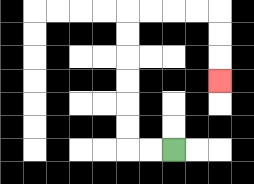{'start': '[7, 6]', 'end': '[9, 3]', 'path_directions': 'L,L,U,U,U,U,U,U,R,R,R,R,D,D,D', 'path_coordinates': '[[7, 6], [6, 6], [5, 6], [5, 5], [5, 4], [5, 3], [5, 2], [5, 1], [5, 0], [6, 0], [7, 0], [8, 0], [9, 0], [9, 1], [9, 2], [9, 3]]'}